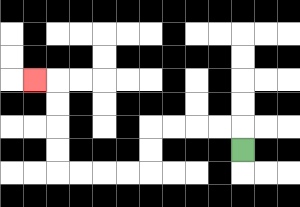{'start': '[10, 6]', 'end': '[1, 3]', 'path_directions': 'U,L,L,L,L,D,D,L,L,L,L,U,U,U,U,L', 'path_coordinates': '[[10, 6], [10, 5], [9, 5], [8, 5], [7, 5], [6, 5], [6, 6], [6, 7], [5, 7], [4, 7], [3, 7], [2, 7], [2, 6], [2, 5], [2, 4], [2, 3], [1, 3]]'}